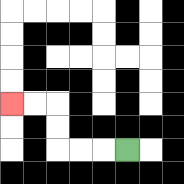{'start': '[5, 6]', 'end': '[0, 4]', 'path_directions': 'L,L,L,U,U,L,L', 'path_coordinates': '[[5, 6], [4, 6], [3, 6], [2, 6], [2, 5], [2, 4], [1, 4], [0, 4]]'}